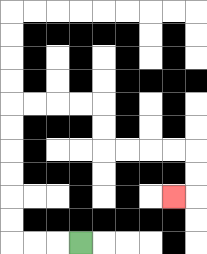{'start': '[3, 10]', 'end': '[7, 8]', 'path_directions': 'L,L,L,U,U,U,U,U,U,R,R,R,R,D,D,R,R,R,R,D,D,L', 'path_coordinates': '[[3, 10], [2, 10], [1, 10], [0, 10], [0, 9], [0, 8], [0, 7], [0, 6], [0, 5], [0, 4], [1, 4], [2, 4], [3, 4], [4, 4], [4, 5], [4, 6], [5, 6], [6, 6], [7, 6], [8, 6], [8, 7], [8, 8], [7, 8]]'}